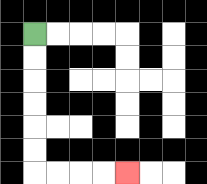{'start': '[1, 1]', 'end': '[5, 7]', 'path_directions': 'D,D,D,D,D,D,R,R,R,R', 'path_coordinates': '[[1, 1], [1, 2], [1, 3], [1, 4], [1, 5], [1, 6], [1, 7], [2, 7], [3, 7], [4, 7], [5, 7]]'}